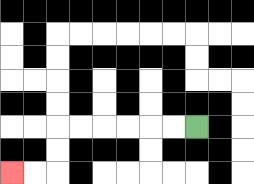{'start': '[8, 5]', 'end': '[0, 7]', 'path_directions': 'L,L,L,L,L,L,D,D,L,L', 'path_coordinates': '[[8, 5], [7, 5], [6, 5], [5, 5], [4, 5], [3, 5], [2, 5], [2, 6], [2, 7], [1, 7], [0, 7]]'}